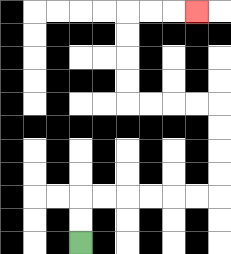{'start': '[3, 10]', 'end': '[8, 0]', 'path_directions': 'U,U,R,R,R,R,R,R,U,U,U,U,L,L,L,L,U,U,U,U,R,R,R', 'path_coordinates': '[[3, 10], [3, 9], [3, 8], [4, 8], [5, 8], [6, 8], [7, 8], [8, 8], [9, 8], [9, 7], [9, 6], [9, 5], [9, 4], [8, 4], [7, 4], [6, 4], [5, 4], [5, 3], [5, 2], [5, 1], [5, 0], [6, 0], [7, 0], [8, 0]]'}